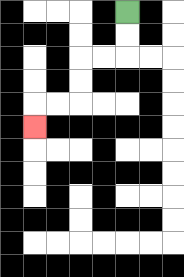{'start': '[5, 0]', 'end': '[1, 5]', 'path_directions': 'D,D,L,L,D,D,L,L,D', 'path_coordinates': '[[5, 0], [5, 1], [5, 2], [4, 2], [3, 2], [3, 3], [3, 4], [2, 4], [1, 4], [1, 5]]'}